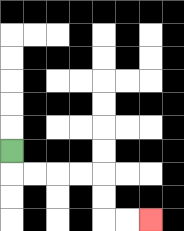{'start': '[0, 6]', 'end': '[6, 9]', 'path_directions': 'D,R,R,R,R,D,D,R,R', 'path_coordinates': '[[0, 6], [0, 7], [1, 7], [2, 7], [3, 7], [4, 7], [4, 8], [4, 9], [5, 9], [6, 9]]'}